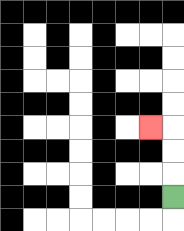{'start': '[7, 8]', 'end': '[6, 5]', 'path_directions': 'U,U,U,L', 'path_coordinates': '[[7, 8], [7, 7], [7, 6], [7, 5], [6, 5]]'}